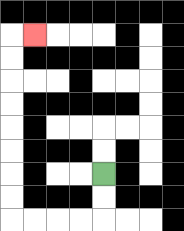{'start': '[4, 7]', 'end': '[1, 1]', 'path_directions': 'D,D,L,L,L,L,U,U,U,U,U,U,U,U,R', 'path_coordinates': '[[4, 7], [4, 8], [4, 9], [3, 9], [2, 9], [1, 9], [0, 9], [0, 8], [0, 7], [0, 6], [0, 5], [0, 4], [0, 3], [0, 2], [0, 1], [1, 1]]'}